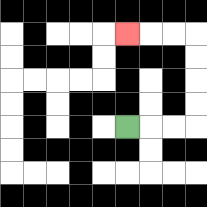{'start': '[5, 5]', 'end': '[5, 1]', 'path_directions': 'R,R,R,U,U,U,U,L,L,L', 'path_coordinates': '[[5, 5], [6, 5], [7, 5], [8, 5], [8, 4], [8, 3], [8, 2], [8, 1], [7, 1], [6, 1], [5, 1]]'}